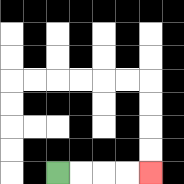{'start': '[2, 7]', 'end': '[6, 7]', 'path_directions': 'R,R,R,R', 'path_coordinates': '[[2, 7], [3, 7], [4, 7], [5, 7], [6, 7]]'}